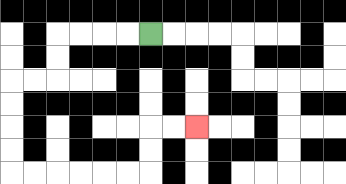{'start': '[6, 1]', 'end': '[8, 5]', 'path_directions': 'L,L,L,L,D,D,L,L,D,D,D,D,R,R,R,R,R,R,U,U,R,R', 'path_coordinates': '[[6, 1], [5, 1], [4, 1], [3, 1], [2, 1], [2, 2], [2, 3], [1, 3], [0, 3], [0, 4], [0, 5], [0, 6], [0, 7], [1, 7], [2, 7], [3, 7], [4, 7], [5, 7], [6, 7], [6, 6], [6, 5], [7, 5], [8, 5]]'}